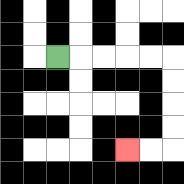{'start': '[2, 2]', 'end': '[5, 6]', 'path_directions': 'R,R,R,R,R,D,D,D,D,L,L', 'path_coordinates': '[[2, 2], [3, 2], [4, 2], [5, 2], [6, 2], [7, 2], [7, 3], [7, 4], [7, 5], [7, 6], [6, 6], [5, 6]]'}